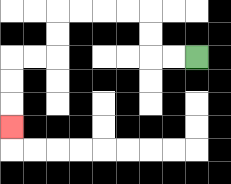{'start': '[8, 2]', 'end': '[0, 5]', 'path_directions': 'L,L,U,U,L,L,L,L,D,D,L,L,D,D,D', 'path_coordinates': '[[8, 2], [7, 2], [6, 2], [6, 1], [6, 0], [5, 0], [4, 0], [3, 0], [2, 0], [2, 1], [2, 2], [1, 2], [0, 2], [0, 3], [0, 4], [0, 5]]'}